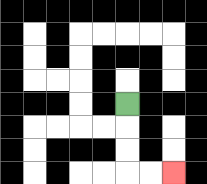{'start': '[5, 4]', 'end': '[7, 7]', 'path_directions': 'D,D,D,R,R', 'path_coordinates': '[[5, 4], [5, 5], [5, 6], [5, 7], [6, 7], [7, 7]]'}